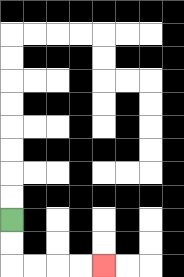{'start': '[0, 9]', 'end': '[4, 11]', 'path_directions': 'D,D,R,R,R,R', 'path_coordinates': '[[0, 9], [0, 10], [0, 11], [1, 11], [2, 11], [3, 11], [4, 11]]'}